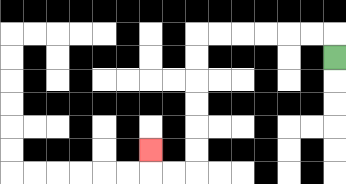{'start': '[14, 2]', 'end': '[6, 6]', 'path_directions': 'U,L,L,L,L,L,L,D,D,D,D,D,D,L,L,U', 'path_coordinates': '[[14, 2], [14, 1], [13, 1], [12, 1], [11, 1], [10, 1], [9, 1], [8, 1], [8, 2], [8, 3], [8, 4], [8, 5], [8, 6], [8, 7], [7, 7], [6, 7], [6, 6]]'}